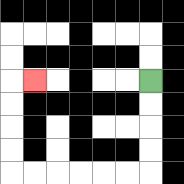{'start': '[6, 3]', 'end': '[1, 3]', 'path_directions': 'D,D,D,D,L,L,L,L,L,L,U,U,U,U,R', 'path_coordinates': '[[6, 3], [6, 4], [6, 5], [6, 6], [6, 7], [5, 7], [4, 7], [3, 7], [2, 7], [1, 7], [0, 7], [0, 6], [0, 5], [0, 4], [0, 3], [1, 3]]'}